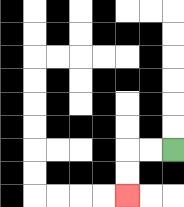{'start': '[7, 6]', 'end': '[5, 8]', 'path_directions': 'L,L,D,D', 'path_coordinates': '[[7, 6], [6, 6], [5, 6], [5, 7], [5, 8]]'}